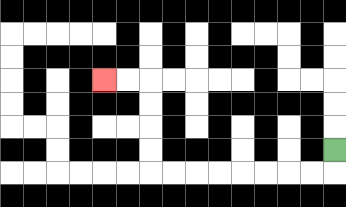{'start': '[14, 6]', 'end': '[4, 3]', 'path_directions': 'D,L,L,L,L,L,L,L,L,U,U,U,U,L,L', 'path_coordinates': '[[14, 6], [14, 7], [13, 7], [12, 7], [11, 7], [10, 7], [9, 7], [8, 7], [7, 7], [6, 7], [6, 6], [6, 5], [6, 4], [6, 3], [5, 3], [4, 3]]'}